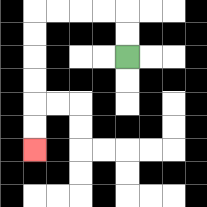{'start': '[5, 2]', 'end': '[1, 6]', 'path_directions': 'U,U,L,L,L,L,D,D,D,D,D,D', 'path_coordinates': '[[5, 2], [5, 1], [5, 0], [4, 0], [3, 0], [2, 0], [1, 0], [1, 1], [1, 2], [1, 3], [1, 4], [1, 5], [1, 6]]'}